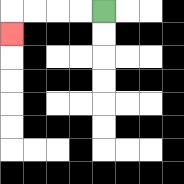{'start': '[4, 0]', 'end': '[0, 1]', 'path_directions': 'L,L,L,L,D', 'path_coordinates': '[[4, 0], [3, 0], [2, 0], [1, 0], [0, 0], [0, 1]]'}